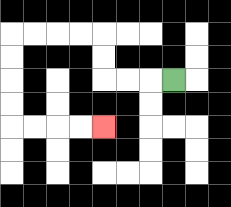{'start': '[7, 3]', 'end': '[4, 5]', 'path_directions': 'L,L,L,U,U,L,L,L,L,D,D,D,D,R,R,R,R', 'path_coordinates': '[[7, 3], [6, 3], [5, 3], [4, 3], [4, 2], [4, 1], [3, 1], [2, 1], [1, 1], [0, 1], [0, 2], [0, 3], [0, 4], [0, 5], [1, 5], [2, 5], [3, 5], [4, 5]]'}